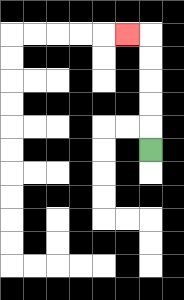{'start': '[6, 6]', 'end': '[5, 1]', 'path_directions': 'U,U,U,U,U,L', 'path_coordinates': '[[6, 6], [6, 5], [6, 4], [6, 3], [6, 2], [6, 1], [5, 1]]'}